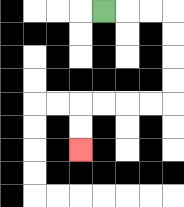{'start': '[4, 0]', 'end': '[3, 6]', 'path_directions': 'R,R,R,D,D,D,D,L,L,L,L,D,D', 'path_coordinates': '[[4, 0], [5, 0], [6, 0], [7, 0], [7, 1], [7, 2], [7, 3], [7, 4], [6, 4], [5, 4], [4, 4], [3, 4], [3, 5], [3, 6]]'}